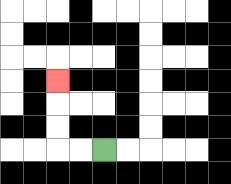{'start': '[4, 6]', 'end': '[2, 3]', 'path_directions': 'L,L,U,U,U', 'path_coordinates': '[[4, 6], [3, 6], [2, 6], [2, 5], [2, 4], [2, 3]]'}